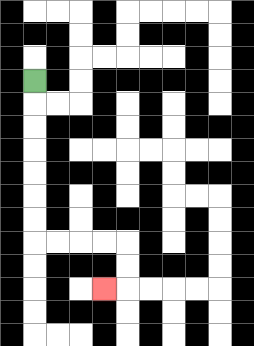{'start': '[1, 3]', 'end': '[4, 12]', 'path_directions': 'D,D,D,D,D,D,D,R,R,R,R,D,D,L', 'path_coordinates': '[[1, 3], [1, 4], [1, 5], [1, 6], [1, 7], [1, 8], [1, 9], [1, 10], [2, 10], [3, 10], [4, 10], [5, 10], [5, 11], [5, 12], [4, 12]]'}